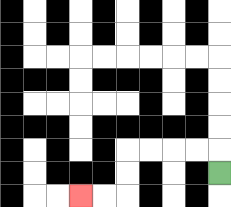{'start': '[9, 7]', 'end': '[3, 8]', 'path_directions': 'U,L,L,L,L,D,D,L,L', 'path_coordinates': '[[9, 7], [9, 6], [8, 6], [7, 6], [6, 6], [5, 6], [5, 7], [5, 8], [4, 8], [3, 8]]'}